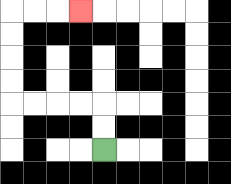{'start': '[4, 6]', 'end': '[3, 0]', 'path_directions': 'U,U,L,L,L,L,U,U,U,U,R,R,R', 'path_coordinates': '[[4, 6], [4, 5], [4, 4], [3, 4], [2, 4], [1, 4], [0, 4], [0, 3], [0, 2], [0, 1], [0, 0], [1, 0], [2, 0], [3, 0]]'}